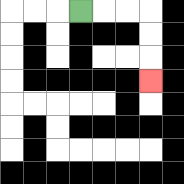{'start': '[3, 0]', 'end': '[6, 3]', 'path_directions': 'R,R,R,D,D,D', 'path_coordinates': '[[3, 0], [4, 0], [5, 0], [6, 0], [6, 1], [6, 2], [6, 3]]'}